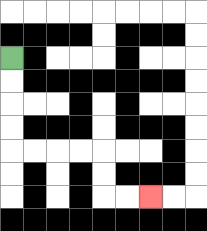{'start': '[0, 2]', 'end': '[6, 8]', 'path_directions': 'D,D,D,D,R,R,R,R,D,D,R,R', 'path_coordinates': '[[0, 2], [0, 3], [0, 4], [0, 5], [0, 6], [1, 6], [2, 6], [3, 6], [4, 6], [4, 7], [4, 8], [5, 8], [6, 8]]'}